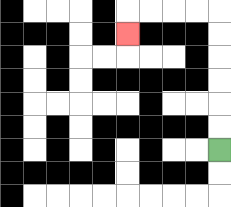{'start': '[9, 6]', 'end': '[5, 1]', 'path_directions': 'U,U,U,U,U,U,L,L,L,L,D', 'path_coordinates': '[[9, 6], [9, 5], [9, 4], [9, 3], [9, 2], [9, 1], [9, 0], [8, 0], [7, 0], [6, 0], [5, 0], [5, 1]]'}